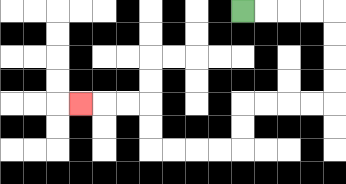{'start': '[10, 0]', 'end': '[3, 4]', 'path_directions': 'R,R,R,R,D,D,D,D,L,L,L,L,D,D,L,L,L,L,U,U,L,L,L', 'path_coordinates': '[[10, 0], [11, 0], [12, 0], [13, 0], [14, 0], [14, 1], [14, 2], [14, 3], [14, 4], [13, 4], [12, 4], [11, 4], [10, 4], [10, 5], [10, 6], [9, 6], [8, 6], [7, 6], [6, 6], [6, 5], [6, 4], [5, 4], [4, 4], [3, 4]]'}